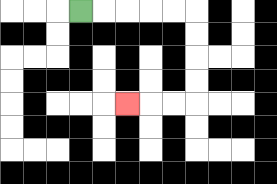{'start': '[3, 0]', 'end': '[5, 4]', 'path_directions': 'R,R,R,R,R,D,D,D,D,L,L,L', 'path_coordinates': '[[3, 0], [4, 0], [5, 0], [6, 0], [7, 0], [8, 0], [8, 1], [8, 2], [8, 3], [8, 4], [7, 4], [6, 4], [5, 4]]'}